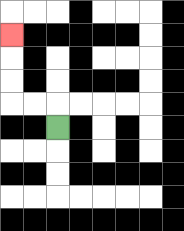{'start': '[2, 5]', 'end': '[0, 1]', 'path_directions': 'U,L,L,U,U,U', 'path_coordinates': '[[2, 5], [2, 4], [1, 4], [0, 4], [0, 3], [0, 2], [0, 1]]'}